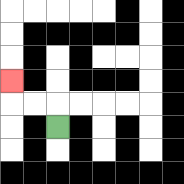{'start': '[2, 5]', 'end': '[0, 3]', 'path_directions': 'U,L,L,U', 'path_coordinates': '[[2, 5], [2, 4], [1, 4], [0, 4], [0, 3]]'}